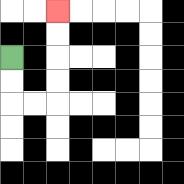{'start': '[0, 2]', 'end': '[2, 0]', 'path_directions': 'D,D,R,R,U,U,U,U', 'path_coordinates': '[[0, 2], [0, 3], [0, 4], [1, 4], [2, 4], [2, 3], [2, 2], [2, 1], [2, 0]]'}